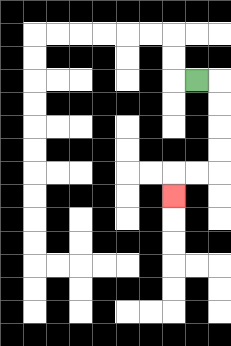{'start': '[8, 3]', 'end': '[7, 8]', 'path_directions': 'R,D,D,D,D,L,L,D', 'path_coordinates': '[[8, 3], [9, 3], [9, 4], [9, 5], [9, 6], [9, 7], [8, 7], [7, 7], [7, 8]]'}